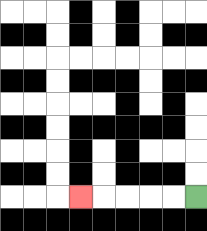{'start': '[8, 8]', 'end': '[3, 8]', 'path_directions': 'L,L,L,L,L', 'path_coordinates': '[[8, 8], [7, 8], [6, 8], [5, 8], [4, 8], [3, 8]]'}